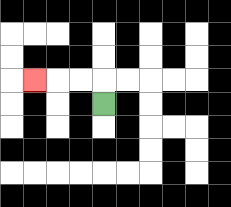{'start': '[4, 4]', 'end': '[1, 3]', 'path_directions': 'U,L,L,L', 'path_coordinates': '[[4, 4], [4, 3], [3, 3], [2, 3], [1, 3]]'}